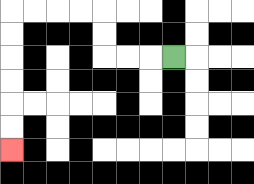{'start': '[7, 2]', 'end': '[0, 6]', 'path_directions': 'L,L,L,U,U,L,L,L,L,D,D,D,D,D,D', 'path_coordinates': '[[7, 2], [6, 2], [5, 2], [4, 2], [4, 1], [4, 0], [3, 0], [2, 0], [1, 0], [0, 0], [0, 1], [0, 2], [0, 3], [0, 4], [0, 5], [0, 6]]'}